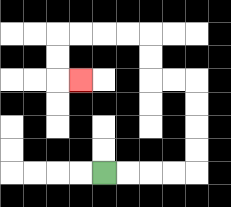{'start': '[4, 7]', 'end': '[3, 3]', 'path_directions': 'R,R,R,R,U,U,U,U,L,L,U,U,L,L,L,L,D,D,R', 'path_coordinates': '[[4, 7], [5, 7], [6, 7], [7, 7], [8, 7], [8, 6], [8, 5], [8, 4], [8, 3], [7, 3], [6, 3], [6, 2], [6, 1], [5, 1], [4, 1], [3, 1], [2, 1], [2, 2], [2, 3], [3, 3]]'}